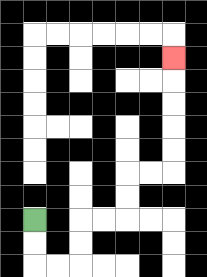{'start': '[1, 9]', 'end': '[7, 2]', 'path_directions': 'D,D,R,R,U,U,R,R,U,U,R,R,U,U,U,U,U', 'path_coordinates': '[[1, 9], [1, 10], [1, 11], [2, 11], [3, 11], [3, 10], [3, 9], [4, 9], [5, 9], [5, 8], [5, 7], [6, 7], [7, 7], [7, 6], [7, 5], [7, 4], [7, 3], [7, 2]]'}